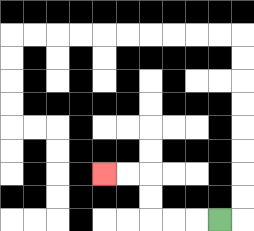{'start': '[9, 9]', 'end': '[4, 7]', 'path_directions': 'L,L,L,U,U,L,L', 'path_coordinates': '[[9, 9], [8, 9], [7, 9], [6, 9], [6, 8], [6, 7], [5, 7], [4, 7]]'}